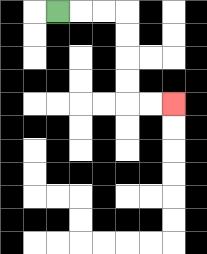{'start': '[2, 0]', 'end': '[7, 4]', 'path_directions': 'R,R,R,D,D,D,D,R,R', 'path_coordinates': '[[2, 0], [3, 0], [4, 0], [5, 0], [5, 1], [5, 2], [5, 3], [5, 4], [6, 4], [7, 4]]'}